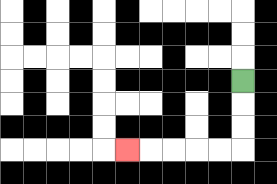{'start': '[10, 3]', 'end': '[5, 6]', 'path_directions': 'D,D,D,L,L,L,L,L', 'path_coordinates': '[[10, 3], [10, 4], [10, 5], [10, 6], [9, 6], [8, 6], [7, 6], [6, 6], [5, 6]]'}